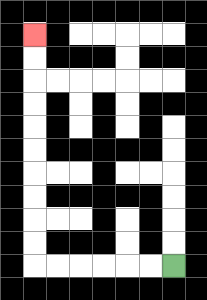{'start': '[7, 11]', 'end': '[1, 1]', 'path_directions': 'L,L,L,L,L,L,U,U,U,U,U,U,U,U,U,U', 'path_coordinates': '[[7, 11], [6, 11], [5, 11], [4, 11], [3, 11], [2, 11], [1, 11], [1, 10], [1, 9], [1, 8], [1, 7], [1, 6], [1, 5], [1, 4], [1, 3], [1, 2], [1, 1]]'}